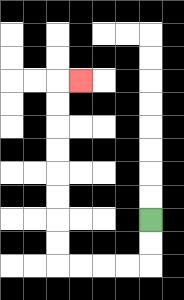{'start': '[6, 9]', 'end': '[3, 3]', 'path_directions': 'D,D,L,L,L,L,U,U,U,U,U,U,U,U,R', 'path_coordinates': '[[6, 9], [6, 10], [6, 11], [5, 11], [4, 11], [3, 11], [2, 11], [2, 10], [2, 9], [2, 8], [2, 7], [2, 6], [2, 5], [2, 4], [2, 3], [3, 3]]'}